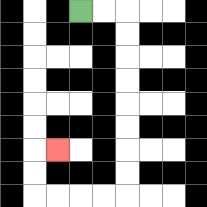{'start': '[3, 0]', 'end': '[2, 6]', 'path_directions': 'R,R,D,D,D,D,D,D,D,D,L,L,L,L,U,U,R', 'path_coordinates': '[[3, 0], [4, 0], [5, 0], [5, 1], [5, 2], [5, 3], [5, 4], [5, 5], [5, 6], [5, 7], [5, 8], [4, 8], [3, 8], [2, 8], [1, 8], [1, 7], [1, 6], [2, 6]]'}